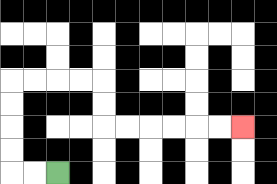{'start': '[2, 7]', 'end': '[10, 5]', 'path_directions': 'L,L,U,U,U,U,R,R,R,R,D,D,R,R,R,R,R,R', 'path_coordinates': '[[2, 7], [1, 7], [0, 7], [0, 6], [0, 5], [0, 4], [0, 3], [1, 3], [2, 3], [3, 3], [4, 3], [4, 4], [4, 5], [5, 5], [6, 5], [7, 5], [8, 5], [9, 5], [10, 5]]'}